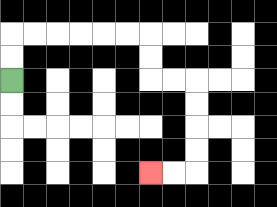{'start': '[0, 3]', 'end': '[6, 7]', 'path_directions': 'U,U,R,R,R,R,R,R,D,D,R,R,D,D,D,D,L,L', 'path_coordinates': '[[0, 3], [0, 2], [0, 1], [1, 1], [2, 1], [3, 1], [4, 1], [5, 1], [6, 1], [6, 2], [6, 3], [7, 3], [8, 3], [8, 4], [8, 5], [8, 6], [8, 7], [7, 7], [6, 7]]'}